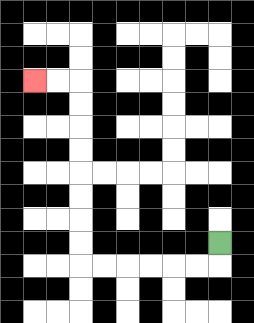{'start': '[9, 10]', 'end': '[1, 3]', 'path_directions': 'D,L,L,L,L,L,L,U,U,U,U,U,U,U,U,L,L', 'path_coordinates': '[[9, 10], [9, 11], [8, 11], [7, 11], [6, 11], [5, 11], [4, 11], [3, 11], [3, 10], [3, 9], [3, 8], [3, 7], [3, 6], [3, 5], [3, 4], [3, 3], [2, 3], [1, 3]]'}